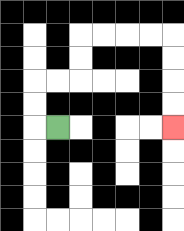{'start': '[2, 5]', 'end': '[7, 5]', 'path_directions': 'L,U,U,R,R,U,U,R,R,R,R,D,D,D,D', 'path_coordinates': '[[2, 5], [1, 5], [1, 4], [1, 3], [2, 3], [3, 3], [3, 2], [3, 1], [4, 1], [5, 1], [6, 1], [7, 1], [7, 2], [7, 3], [7, 4], [7, 5]]'}